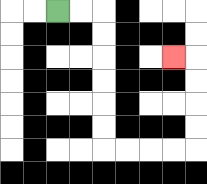{'start': '[2, 0]', 'end': '[7, 2]', 'path_directions': 'R,R,D,D,D,D,D,D,R,R,R,R,U,U,U,U,L', 'path_coordinates': '[[2, 0], [3, 0], [4, 0], [4, 1], [4, 2], [4, 3], [4, 4], [4, 5], [4, 6], [5, 6], [6, 6], [7, 6], [8, 6], [8, 5], [8, 4], [8, 3], [8, 2], [7, 2]]'}